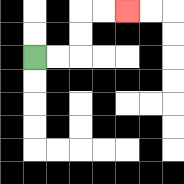{'start': '[1, 2]', 'end': '[5, 0]', 'path_directions': 'R,R,U,U,R,R', 'path_coordinates': '[[1, 2], [2, 2], [3, 2], [3, 1], [3, 0], [4, 0], [5, 0]]'}